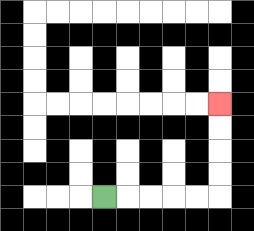{'start': '[4, 8]', 'end': '[9, 4]', 'path_directions': 'R,R,R,R,R,U,U,U,U', 'path_coordinates': '[[4, 8], [5, 8], [6, 8], [7, 8], [8, 8], [9, 8], [9, 7], [9, 6], [9, 5], [9, 4]]'}